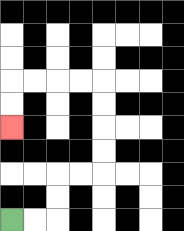{'start': '[0, 9]', 'end': '[0, 5]', 'path_directions': 'R,R,U,U,R,R,U,U,U,U,L,L,L,L,D,D', 'path_coordinates': '[[0, 9], [1, 9], [2, 9], [2, 8], [2, 7], [3, 7], [4, 7], [4, 6], [4, 5], [4, 4], [4, 3], [3, 3], [2, 3], [1, 3], [0, 3], [0, 4], [0, 5]]'}